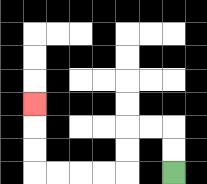{'start': '[7, 7]', 'end': '[1, 4]', 'path_directions': 'U,U,L,L,D,D,L,L,L,L,U,U,U', 'path_coordinates': '[[7, 7], [7, 6], [7, 5], [6, 5], [5, 5], [5, 6], [5, 7], [4, 7], [3, 7], [2, 7], [1, 7], [1, 6], [1, 5], [1, 4]]'}